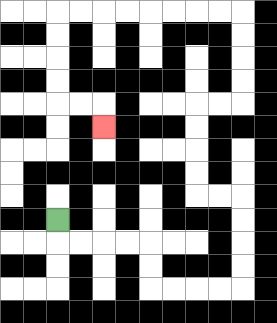{'start': '[2, 9]', 'end': '[4, 5]', 'path_directions': 'D,R,R,R,R,D,D,R,R,R,R,U,U,U,U,L,L,U,U,U,U,R,R,U,U,U,U,L,L,L,L,L,L,L,L,D,D,D,D,R,R,D', 'path_coordinates': '[[2, 9], [2, 10], [3, 10], [4, 10], [5, 10], [6, 10], [6, 11], [6, 12], [7, 12], [8, 12], [9, 12], [10, 12], [10, 11], [10, 10], [10, 9], [10, 8], [9, 8], [8, 8], [8, 7], [8, 6], [8, 5], [8, 4], [9, 4], [10, 4], [10, 3], [10, 2], [10, 1], [10, 0], [9, 0], [8, 0], [7, 0], [6, 0], [5, 0], [4, 0], [3, 0], [2, 0], [2, 1], [2, 2], [2, 3], [2, 4], [3, 4], [4, 4], [4, 5]]'}